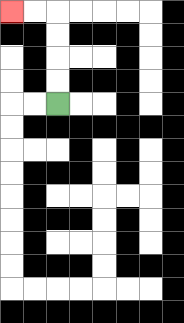{'start': '[2, 4]', 'end': '[0, 0]', 'path_directions': 'U,U,U,U,L,L', 'path_coordinates': '[[2, 4], [2, 3], [2, 2], [2, 1], [2, 0], [1, 0], [0, 0]]'}